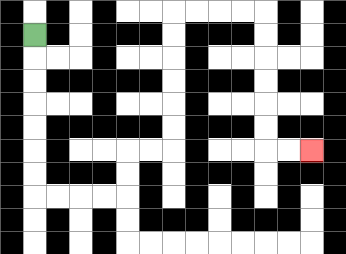{'start': '[1, 1]', 'end': '[13, 6]', 'path_directions': 'D,D,D,D,D,D,D,R,R,R,R,U,U,R,R,U,U,U,U,U,U,R,R,R,R,D,D,D,D,D,D,R,R', 'path_coordinates': '[[1, 1], [1, 2], [1, 3], [1, 4], [1, 5], [1, 6], [1, 7], [1, 8], [2, 8], [3, 8], [4, 8], [5, 8], [5, 7], [5, 6], [6, 6], [7, 6], [7, 5], [7, 4], [7, 3], [7, 2], [7, 1], [7, 0], [8, 0], [9, 0], [10, 0], [11, 0], [11, 1], [11, 2], [11, 3], [11, 4], [11, 5], [11, 6], [12, 6], [13, 6]]'}